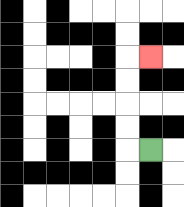{'start': '[6, 6]', 'end': '[6, 2]', 'path_directions': 'L,U,U,U,U,R', 'path_coordinates': '[[6, 6], [5, 6], [5, 5], [5, 4], [5, 3], [5, 2], [6, 2]]'}